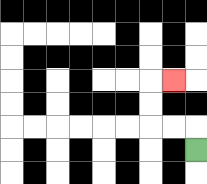{'start': '[8, 6]', 'end': '[7, 3]', 'path_directions': 'U,L,L,U,U,R', 'path_coordinates': '[[8, 6], [8, 5], [7, 5], [6, 5], [6, 4], [6, 3], [7, 3]]'}